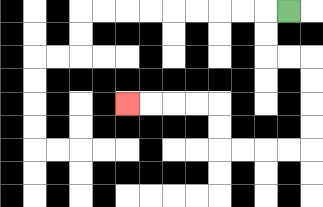{'start': '[12, 0]', 'end': '[5, 4]', 'path_directions': 'L,D,D,R,R,D,D,D,D,L,L,L,L,U,U,L,L,L,L', 'path_coordinates': '[[12, 0], [11, 0], [11, 1], [11, 2], [12, 2], [13, 2], [13, 3], [13, 4], [13, 5], [13, 6], [12, 6], [11, 6], [10, 6], [9, 6], [9, 5], [9, 4], [8, 4], [7, 4], [6, 4], [5, 4]]'}